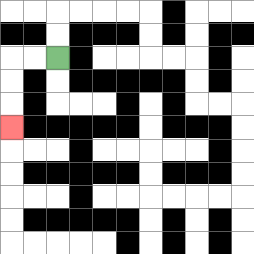{'start': '[2, 2]', 'end': '[0, 5]', 'path_directions': 'L,L,D,D,D', 'path_coordinates': '[[2, 2], [1, 2], [0, 2], [0, 3], [0, 4], [0, 5]]'}